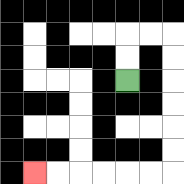{'start': '[5, 3]', 'end': '[1, 7]', 'path_directions': 'U,U,R,R,D,D,D,D,D,D,L,L,L,L,L,L', 'path_coordinates': '[[5, 3], [5, 2], [5, 1], [6, 1], [7, 1], [7, 2], [7, 3], [7, 4], [7, 5], [7, 6], [7, 7], [6, 7], [5, 7], [4, 7], [3, 7], [2, 7], [1, 7]]'}